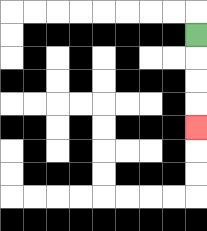{'start': '[8, 1]', 'end': '[8, 5]', 'path_directions': 'D,D,D,D', 'path_coordinates': '[[8, 1], [8, 2], [8, 3], [8, 4], [8, 5]]'}